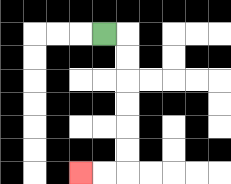{'start': '[4, 1]', 'end': '[3, 7]', 'path_directions': 'R,D,D,D,D,D,D,L,L', 'path_coordinates': '[[4, 1], [5, 1], [5, 2], [5, 3], [5, 4], [5, 5], [5, 6], [5, 7], [4, 7], [3, 7]]'}